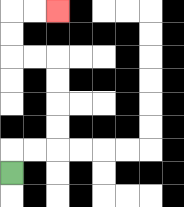{'start': '[0, 7]', 'end': '[2, 0]', 'path_directions': 'U,R,R,U,U,U,U,L,L,U,U,R,R', 'path_coordinates': '[[0, 7], [0, 6], [1, 6], [2, 6], [2, 5], [2, 4], [2, 3], [2, 2], [1, 2], [0, 2], [0, 1], [0, 0], [1, 0], [2, 0]]'}